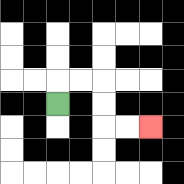{'start': '[2, 4]', 'end': '[6, 5]', 'path_directions': 'U,R,R,D,D,R,R', 'path_coordinates': '[[2, 4], [2, 3], [3, 3], [4, 3], [4, 4], [4, 5], [5, 5], [6, 5]]'}